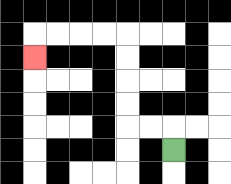{'start': '[7, 6]', 'end': '[1, 2]', 'path_directions': 'U,L,L,U,U,U,U,L,L,L,L,D', 'path_coordinates': '[[7, 6], [7, 5], [6, 5], [5, 5], [5, 4], [5, 3], [5, 2], [5, 1], [4, 1], [3, 1], [2, 1], [1, 1], [1, 2]]'}